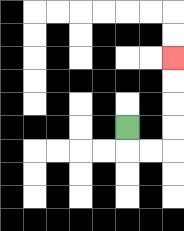{'start': '[5, 5]', 'end': '[7, 2]', 'path_directions': 'D,R,R,U,U,U,U', 'path_coordinates': '[[5, 5], [5, 6], [6, 6], [7, 6], [7, 5], [7, 4], [7, 3], [7, 2]]'}